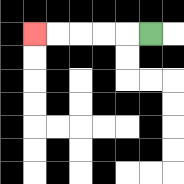{'start': '[6, 1]', 'end': '[1, 1]', 'path_directions': 'L,L,L,L,L', 'path_coordinates': '[[6, 1], [5, 1], [4, 1], [3, 1], [2, 1], [1, 1]]'}